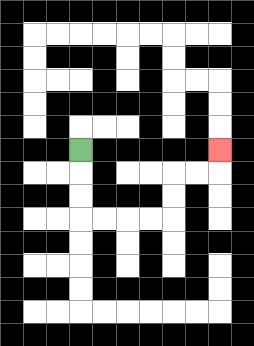{'start': '[3, 6]', 'end': '[9, 6]', 'path_directions': 'D,D,D,R,R,R,R,U,U,R,R,U', 'path_coordinates': '[[3, 6], [3, 7], [3, 8], [3, 9], [4, 9], [5, 9], [6, 9], [7, 9], [7, 8], [7, 7], [8, 7], [9, 7], [9, 6]]'}